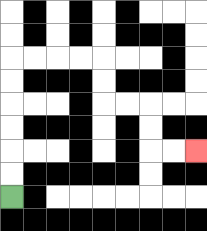{'start': '[0, 8]', 'end': '[8, 6]', 'path_directions': 'U,U,U,U,U,U,R,R,R,R,D,D,R,R,D,D,R,R', 'path_coordinates': '[[0, 8], [0, 7], [0, 6], [0, 5], [0, 4], [0, 3], [0, 2], [1, 2], [2, 2], [3, 2], [4, 2], [4, 3], [4, 4], [5, 4], [6, 4], [6, 5], [6, 6], [7, 6], [8, 6]]'}